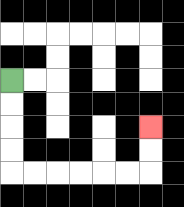{'start': '[0, 3]', 'end': '[6, 5]', 'path_directions': 'D,D,D,D,R,R,R,R,R,R,U,U', 'path_coordinates': '[[0, 3], [0, 4], [0, 5], [0, 6], [0, 7], [1, 7], [2, 7], [3, 7], [4, 7], [5, 7], [6, 7], [6, 6], [6, 5]]'}